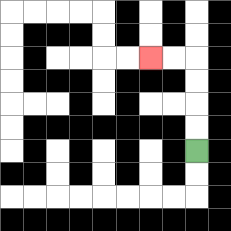{'start': '[8, 6]', 'end': '[6, 2]', 'path_directions': 'U,U,U,U,L,L', 'path_coordinates': '[[8, 6], [8, 5], [8, 4], [8, 3], [8, 2], [7, 2], [6, 2]]'}